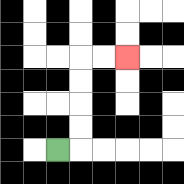{'start': '[2, 6]', 'end': '[5, 2]', 'path_directions': 'R,U,U,U,U,R,R', 'path_coordinates': '[[2, 6], [3, 6], [3, 5], [3, 4], [3, 3], [3, 2], [4, 2], [5, 2]]'}